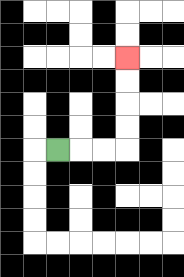{'start': '[2, 6]', 'end': '[5, 2]', 'path_directions': 'R,R,R,U,U,U,U', 'path_coordinates': '[[2, 6], [3, 6], [4, 6], [5, 6], [5, 5], [5, 4], [5, 3], [5, 2]]'}